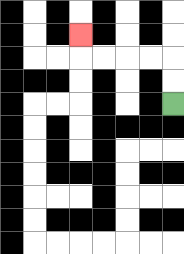{'start': '[7, 4]', 'end': '[3, 1]', 'path_directions': 'U,U,L,L,L,L,U', 'path_coordinates': '[[7, 4], [7, 3], [7, 2], [6, 2], [5, 2], [4, 2], [3, 2], [3, 1]]'}